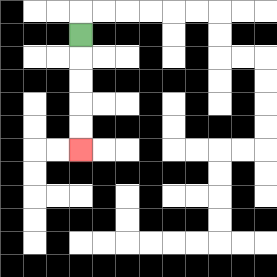{'start': '[3, 1]', 'end': '[3, 6]', 'path_directions': 'D,D,D,D,D', 'path_coordinates': '[[3, 1], [3, 2], [3, 3], [3, 4], [3, 5], [3, 6]]'}